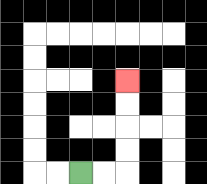{'start': '[3, 7]', 'end': '[5, 3]', 'path_directions': 'R,R,U,U,U,U', 'path_coordinates': '[[3, 7], [4, 7], [5, 7], [5, 6], [5, 5], [5, 4], [5, 3]]'}